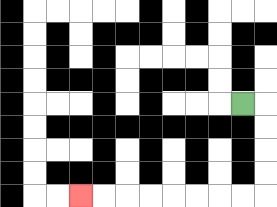{'start': '[10, 4]', 'end': '[3, 8]', 'path_directions': 'R,D,D,D,D,L,L,L,L,L,L,L,L', 'path_coordinates': '[[10, 4], [11, 4], [11, 5], [11, 6], [11, 7], [11, 8], [10, 8], [9, 8], [8, 8], [7, 8], [6, 8], [5, 8], [4, 8], [3, 8]]'}